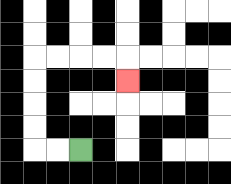{'start': '[3, 6]', 'end': '[5, 3]', 'path_directions': 'L,L,U,U,U,U,R,R,R,R,D', 'path_coordinates': '[[3, 6], [2, 6], [1, 6], [1, 5], [1, 4], [1, 3], [1, 2], [2, 2], [3, 2], [4, 2], [5, 2], [5, 3]]'}